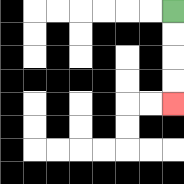{'start': '[7, 0]', 'end': '[7, 4]', 'path_directions': 'D,D,D,D', 'path_coordinates': '[[7, 0], [7, 1], [7, 2], [7, 3], [7, 4]]'}